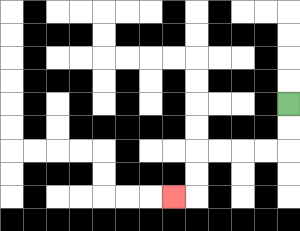{'start': '[12, 4]', 'end': '[7, 8]', 'path_directions': 'D,D,L,L,L,L,D,D,L', 'path_coordinates': '[[12, 4], [12, 5], [12, 6], [11, 6], [10, 6], [9, 6], [8, 6], [8, 7], [8, 8], [7, 8]]'}